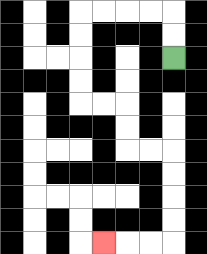{'start': '[7, 2]', 'end': '[4, 10]', 'path_directions': 'U,U,L,L,L,L,D,D,D,D,R,R,D,D,R,R,D,D,D,D,L,L,L', 'path_coordinates': '[[7, 2], [7, 1], [7, 0], [6, 0], [5, 0], [4, 0], [3, 0], [3, 1], [3, 2], [3, 3], [3, 4], [4, 4], [5, 4], [5, 5], [5, 6], [6, 6], [7, 6], [7, 7], [7, 8], [7, 9], [7, 10], [6, 10], [5, 10], [4, 10]]'}